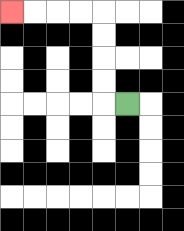{'start': '[5, 4]', 'end': '[0, 0]', 'path_directions': 'L,U,U,U,U,L,L,L,L', 'path_coordinates': '[[5, 4], [4, 4], [4, 3], [4, 2], [4, 1], [4, 0], [3, 0], [2, 0], [1, 0], [0, 0]]'}